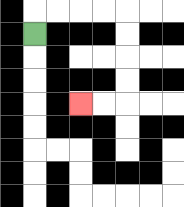{'start': '[1, 1]', 'end': '[3, 4]', 'path_directions': 'U,R,R,R,R,D,D,D,D,L,L', 'path_coordinates': '[[1, 1], [1, 0], [2, 0], [3, 0], [4, 0], [5, 0], [5, 1], [5, 2], [5, 3], [5, 4], [4, 4], [3, 4]]'}